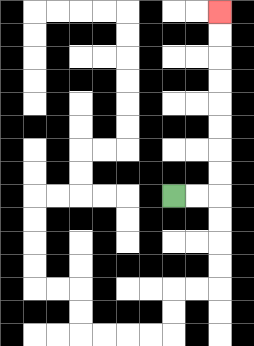{'start': '[7, 8]', 'end': '[9, 0]', 'path_directions': 'R,R,U,U,U,U,U,U,U,U', 'path_coordinates': '[[7, 8], [8, 8], [9, 8], [9, 7], [9, 6], [9, 5], [9, 4], [9, 3], [9, 2], [9, 1], [9, 0]]'}